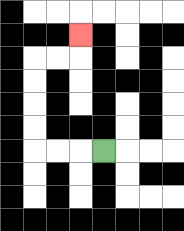{'start': '[4, 6]', 'end': '[3, 1]', 'path_directions': 'L,L,L,U,U,U,U,R,R,U', 'path_coordinates': '[[4, 6], [3, 6], [2, 6], [1, 6], [1, 5], [1, 4], [1, 3], [1, 2], [2, 2], [3, 2], [3, 1]]'}